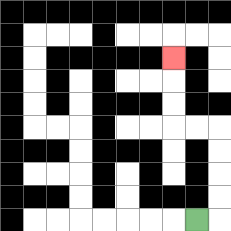{'start': '[8, 9]', 'end': '[7, 2]', 'path_directions': 'R,U,U,U,U,L,L,U,U,U', 'path_coordinates': '[[8, 9], [9, 9], [9, 8], [9, 7], [9, 6], [9, 5], [8, 5], [7, 5], [7, 4], [7, 3], [7, 2]]'}